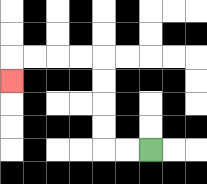{'start': '[6, 6]', 'end': '[0, 3]', 'path_directions': 'L,L,U,U,U,U,L,L,L,L,D', 'path_coordinates': '[[6, 6], [5, 6], [4, 6], [4, 5], [4, 4], [4, 3], [4, 2], [3, 2], [2, 2], [1, 2], [0, 2], [0, 3]]'}